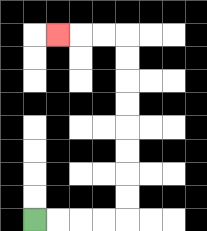{'start': '[1, 9]', 'end': '[2, 1]', 'path_directions': 'R,R,R,R,U,U,U,U,U,U,U,U,L,L,L', 'path_coordinates': '[[1, 9], [2, 9], [3, 9], [4, 9], [5, 9], [5, 8], [5, 7], [5, 6], [5, 5], [5, 4], [5, 3], [5, 2], [5, 1], [4, 1], [3, 1], [2, 1]]'}